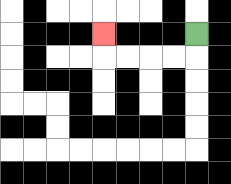{'start': '[8, 1]', 'end': '[4, 1]', 'path_directions': 'D,L,L,L,L,U', 'path_coordinates': '[[8, 1], [8, 2], [7, 2], [6, 2], [5, 2], [4, 2], [4, 1]]'}